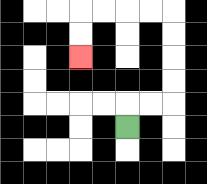{'start': '[5, 5]', 'end': '[3, 2]', 'path_directions': 'U,R,R,U,U,U,U,L,L,L,L,D,D', 'path_coordinates': '[[5, 5], [5, 4], [6, 4], [7, 4], [7, 3], [7, 2], [7, 1], [7, 0], [6, 0], [5, 0], [4, 0], [3, 0], [3, 1], [3, 2]]'}